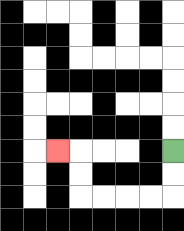{'start': '[7, 6]', 'end': '[2, 6]', 'path_directions': 'D,D,L,L,L,L,U,U,L', 'path_coordinates': '[[7, 6], [7, 7], [7, 8], [6, 8], [5, 8], [4, 8], [3, 8], [3, 7], [3, 6], [2, 6]]'}